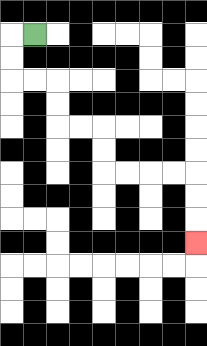{'start': '[1, 1]', 'end': '[8, 10]', 'path_directions': 'L,D,D,R,R,D,D,R,R,D,D,R,R,R,R,D,D,D', 'path_coordinates': '[[1, 1], [0, 1], [0, 2], [0, 3], [1, 3], [2, 3], [2, 4], [2, 5], [3, 5], [4, 5], [4, 6], [4, 7], [5, 7], [6, 7], [7, 7], [8, 7], [8, 8], [8, 9], [8, 10]]'}